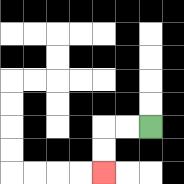{'start': '[6, 5]', 'end': '[4, 7]', 'path_directions': 'L,L,D,D', 'path_coordinates': '[[6, 5], [5, 5], [4, 5], [4, 6], [4, 7]]'}